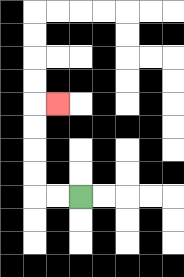{'start': '[3, 8]', 'end': '[2, 4]', 'path_directions': 'L,L,U,U,U,U,R', 'path_coordinates': '[[3, 8], [2, 8], [1, 8], [1, 7], [1, 6], [1, 5], [1, 4], [2, 4]]'}